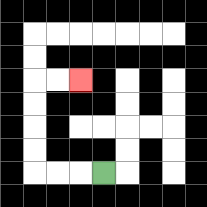{'start': '[4, 7]', 'end': '[3, 3]', 'path_directions': 'L,L,L,U,U,U,U,R,R', 'path_coordinates': '[[4, 7], [3, 7], [2, 7], [1, 7], [1, 6], [1, 5], [1, 4], [1, 3], [2, 3], [3, 3]]'}